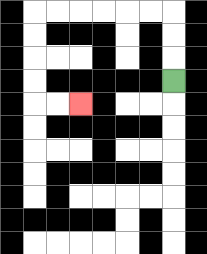{'start': '[7, 3]', 'end': '[3, 4]', 'path_directions': 'U,U,U,L,L,L,L,L,L,D,D,D,D,R,R', 'path_coordinates': '[[7, 3], [7, 2], [7, 1], [7, 0], [6, 0], [5, 0], [4, 0], [3, 0], [2, 0], [1, 0], [1, 1], [1, 2], [1, 3], [1, 4], [2, 4], [3, 4]]'}